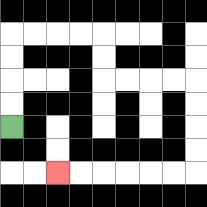{'start': '[0, 5]', 'end': '[2, 7]', 'path_directions': 'U,U,U,U,R,R,R,R,D,D,R,R,R,R,D,D,D,D,L,L,L,L,L,L', 'path_coordinates': '[[0, 5], [0, 4], [0, 3], [0, 2], [0, 1], [1, 1], [2, 1], [3, 1], [4, 1], [4, 2], [4, 3], [5, 3], [6, 3], [7, 3], [8, 3], [8, 4], [8, 5], [8, 6], [8, 7], [7, 7], [6, 7], [5, 7], [4, 7], [3, 7], [2, 7]]'}